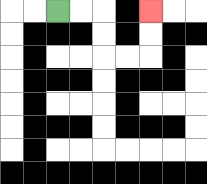{'start': '[2, 0]', 'end': '[6, 0]', 'path_directions': 'R,R,D,D,R,R,U,U', 'path_coordinates': '[[2, 0], [3, 0], [4, 0], [4, 1], [4, 2], [5, 2], [6, 2], [6, 1], [6, 0]]'}